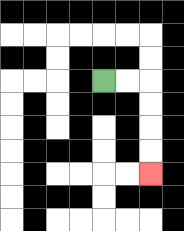{'start': '[4, 3]', 'end': '[6, 7]', 'path_directions': 'R,R,D,D,D,D', 'path_coordinates': '[[4, 3], [5, 3], [6, 3], [6, 4], [6, 5], [6, 6], [6, 7]]'}